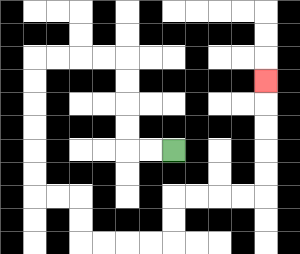{'start': '[7, 6]', 'end': '[11, 3]', 'path_directions': 'L,L,U,U,U,U,L,L,L,L,D,D,D,D,D,D,R,R,D,D,R,R,R,R,U,U,R,R,R,R,U,U,U,U,U', 'path_coordinates': '[[7, 6], [6, 6], [5, 6], [5, 5], [5, 4], [5, 3], [5, 2], [4, 2], [3, 2], [2, 2], [1, 2], [1, 3], [1, 4], [1, 5], [1, 6], [1, 7], [1, 8], [2, 8], [3, 8], [3, 9], [3, 10], [4, 10], [5, 10], [6, 10], [7, 10], [7, 9], [7, 8], [8, 8], [9, 8], [10, 8], [11, 8], [11, 7], [11, 6], [11, 5], [11, 4], [11, 3]]'}